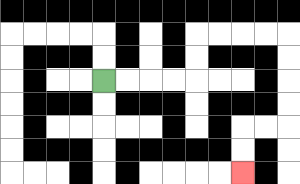{'start': '[4, 3]', 'end': '[10, 7]', 'path_directions': 'R,R,R,R,U,U,R,R,R,R,D,D,D,D,L,L,D,D', 'path_coordinates': '[[4, 3], [5, 3], [6, 3], [7, 3], [8, 3], [8, 2], [8, 1], [9, 1], [10, 1], [11, 1], [12, 1], [12, 2], [12, 3], [12, 4], [12, 5], [11, 5], [10, 5], [10, 6], [10, 7]]'}